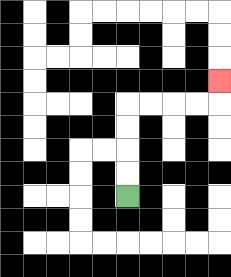{'start': '[5, 8]', 'end': '[9, 3]', 'path_directions': 'U,U,U,U,R,R,R,R,U', 'path_coordinates': '[[5, 8], [5, 7], [5, 6], [5, 5], [5, 4], [6, 4], [7, 4], [8, 4], [9, 4], [9, 3]]'}